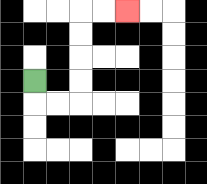{'start': '[1, 3]', 'end': '[5, 0]', 'path_directions': 'D,R,R,U,U,U,U,R,R', 'path_coordinates': '[[1, 3], [1, 4], [2, 4], [3, 4], [3, 3], [3, 2], [3, 1], [3, 0], [4, 0], [5, 0]]'}